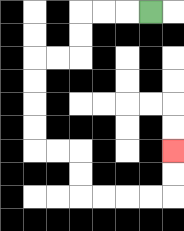{'start': '[6, 0]', 'end': '[7, 6]', 'path_directions': 'L,L,L,D,D,L,L,D,D,D,D,R,R,D,D,R,R,R,R,U,U', 'path_coordinates': '[[6, 0], [5, 0], [4, 0], [3, 0], [3, 1], [3, 2], [2, 2], [1, 2], [1, 3], [1, 4], [1, 5], [1, 6], [2, 6], [3, 6], [3, 7], [3, 8], [4, 8], [5, 8], [6, 8], [7, 8], [7, 7], [7, 6]]'}